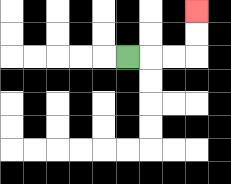{'start': '[5, 2]', 'end': '[8, 0]', 'path_directions': 'R,R,R,U,U', 'path_coordinates': '[[5, 2], [6, 2], [7, 2], [8, 2], [8, 1], [8, 0]]'}